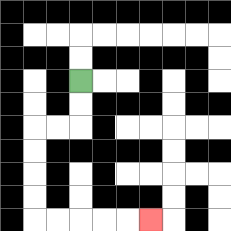{'start': '[3, 3]', 'end': '[6, 9]', 'path_directions': 'D,D,L,L,D,D,D,D,R,R,R,R,R', 'path_coordinates': '[[3, 3], [3, 4], [3, 5], [2, 5], [1, 5], [1, 6], [1, 7], [1, 8], [1, 9], [2, 9], [3, 9], [4, 9], [5, 9], [6, 9]]'}